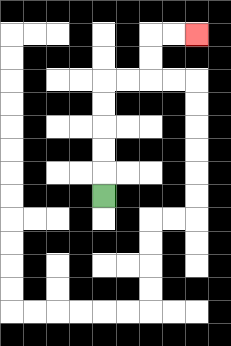{'start': '[4, 8]', 'end': '[8, 1]', 'path_directions': 'U,U,U,U,U,R,R,U,U,R,R', 'path_coordinates': '[[4, 8], [4, 7], [4, 6], [4, 5], [4, 4], [4, 3], [5, 3], [6, 3], [6, 2], [6, 1], [7, 1], [8, 1]]'}